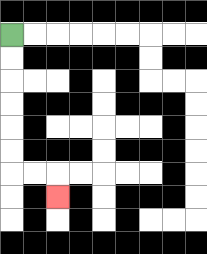{'start': '[0, 1]', 'end': '[2, 8]', 'path_directions': 'D,D,D,D,D,D,R,R,D', 'path_coordinates': '[[0, 1], [0, 2], [0, 3], [0, 4], [0, 5], [0, 6], [0, 7], [1, 7], [2, 7], [2, 8]]'}